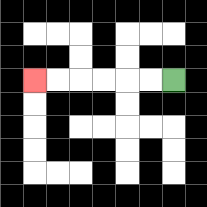{'start': '[7, 3]', 'end': '[1, 3]', 'path_directions': 'L,L,L,L,L,L', 'path_coordinates': '[[7, 3], [6, 3], [5, 3], [4, 3], [3, 3], [2, 3], [1, 3]]'}